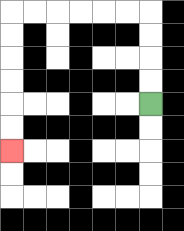{'start': '[6, 4]', 'end': '[0, 6]', 'path_directions': 'U,U,U,U,L,L,L,L,L,L,D,D,D,D,D,D', 'path_coordinates': '[[6, 4], [6, 3], [6, 2], [6, 1], [6, 0], [5, 0], [4, 0], [3, 0], [2, 0], [1, 0], [0, 0], [0, 1], [0, 2], [0, 3], [0, 4], [0, 5], [0, 6]]'}